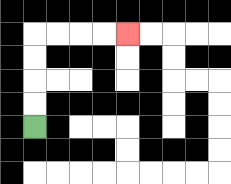{'start': '[1, 5]', 'end': '[5, 1]', 'path_directions': 'U,U,U,U,R,R,R,R', 'path_coordinates': '[[1, 5], [1, 4], [1, 3], [1, 2], [1, 1], [2, 1], [3, 1], [4, 1], [5, 1]]'}